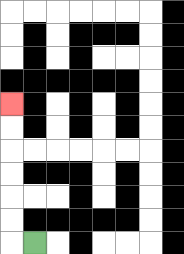{'start': '[1, 10]', 'end': '[0, 4]', 'path_directions': 'L,U,U,U,U,U,U', 'path_coordinates': '[[1, 10], [0, 10], [0, 9], [0, 8], [0, 7], [0, 6], [0, 5], [0, 4]]'}